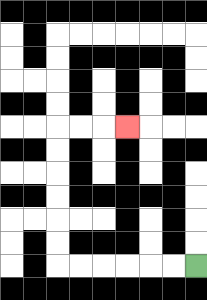{'start': '[8, 11]', 'end': '[5, 5]', 'path_directions': 'L,L,L,L,L,L,U,U,U,U,U,U,R,R,R', 'path_coordinates': '[[8, 11], [7, 11], [6, 11], [5, 11], [4, 11], [3, 11], [2, 11], [2, 10], [2, 9], [2, 8], [2, 7], [2, 6], [2, 5], [3, 5], [4, 5], [5, 5]]'}